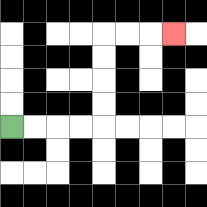{'start': '[0, 5]', 'end': '[7, 1]', 'path_directions': 'R,R,R,R,U,U,U,U,R,R,R', 'path_coordinates': '[[0, 5], [1, 5], [2, 5], [3, 5], [4, 5], [4, 4], [4, 3], [4, 2], [4, 1], [5, 1], [6, 1], [7, 1]]'}